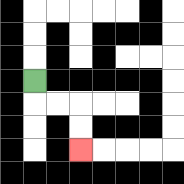{'start': '[1, 3]', 'end': '[3, 6]', 'path_directions': 'D,R,R,D,D', 'path_coordinates': '[[1, 3], [1, 4], [2, 4], [3, 4], [3, 5], [3, 6]]'}